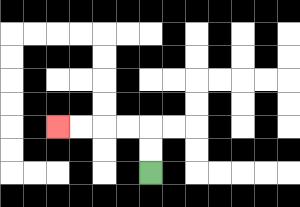{'start': '[6, 7]', 'end': '[2, 5]', 'path_directions': 'U,U,L,L,L,L', 'path_coordinates': '[[6, 7], [6, 6], [6, 5], [5, 5], [4, 5], [3, 5], [2, 5]]'}